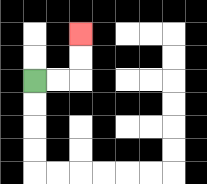{'start': '[1, 3]', 'end': '[3, 1]', 'path_directions': 'R,R,U,U', 'path_coordinates': '[[1, 3], [2, 3], [3, 3], [3, 2], [3, 1]]'}